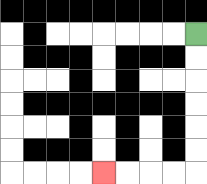{'start': '[8, 1]', 'end': '[4, 7]', 'path_directions': 'D,D,D,D,D,D,L,L,L,L', 'path_coordinates': '[[8, 1], [8, 2], [8, 3], [8, 4], [8, 5], [8, 6], [8, 7], [7, 7], [6, 7], [5, 7], [4, 7]]'}